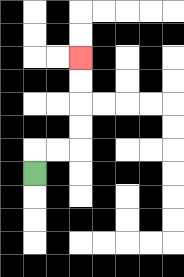{'start': '[1, 7]', 'end': '[3, 2]', 'path_directions': 'U,R,R,U,U,U,U', 'path_coordinates': '[[1, 7], [1, 6], [2, 6], [3, 6], [3, 5], [3, 4], [3, 3], [3, 2]]'}